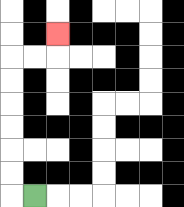{'start': '[1, 8]', 'end': '[2, 1]', 'path_directions': 'L,U,U,U,U,U,U,R,R,U', 'path_coordinates': '[[1, 8], [0, 8], [0, 7], [0, 6], [0, 5], [0, 4], [0, 3], [0, 2], [1, 2], [2, 2], [2, 1]]'}